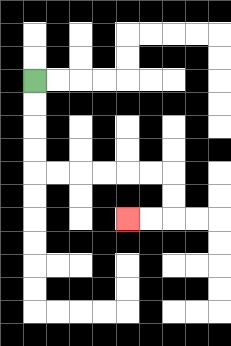{'start': '[1, 3]', 'end': '[5, 9]', 'path_directions': 'D,D,D,D,R,R,R,R,R,R,D,D,L,L', 'path_coordinates': '[[1, 3], [1, 4], [1, 5], [1, 6], [1, 7], [2, 7], [3, 7], [4, 7], [5, 7], [6, 7], [7, 7], [7, 8], [7, 9], [6, 9], [5, 9]]'}